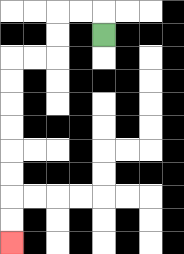{'start': '[4, 1]', 'end': '[0, 10]', 'path_directions': 'U,L,L,D,D,L,L,D,D,D,D,D,D,D,D', 'path_coordinates': '[[4, 1], [4, 0], [3, 0], [2, 0], [2, 1], [2, 2], [1, 2], [0, 2], [0, 3], [0, 4], [0, 5], [0, 6], [0, 7], [0, 8], [0, 9], [0, 10]]'}